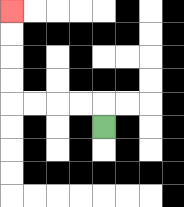{'start': '[4, 5]', 'end': '[0, 0]', 'path_directions': 'U,L,L,L,L,U,U,U,U', 'path_coordinates': '[[4, 5], [4, 4], [3, 4], [2, 4], [1, 4], [0, 4], [0, 3], [0, 2], [0, 1], [0, 0]]'}